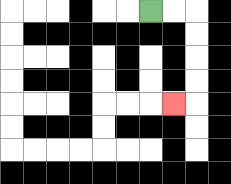{'start': '[6, 0]', 'end': '[7, 4]', 'path_directions': 'R,R,D,D,D,D,L', 'path_coordinates': '[[6, 0], [7, 0], [8, 0], [8, 1], [8, 2], [8, 3], [8, 4], [7, 4]]'}